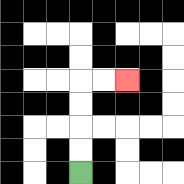{'start': '[3, 7]', 'end': '[5, 3]', 'path_directions': 'U,U,U,U,R,R', 'path_coordinates': '[[3, 7], [3, 6], [3, 5], [3, 4], [3, 3], [4, 3], [5, 3]]'}